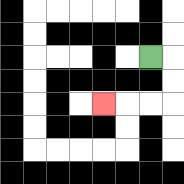{'start': '[6, 2]', 'end': '[4, 4]', 'path_directions': 'R,D,D,L,L,L', 'path_coordinates': '[[6, 2], [7, 2], [7, 3], [7, 4], [6, 4], [5, 4], [4, 4]]'}